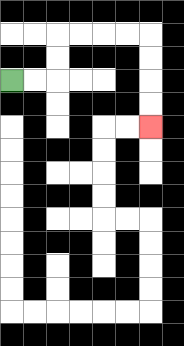{'start': '[0, 3]', 'end': '[6, 5]', 'path_directions': 'R,R,U,U,R,R,R,R,D,D,D,D', 'path_coordinates': '[[0, 3], [1, 3], [2, 3], [2, 2], [2, 1], [3, 1], [4, 1], [5, 1], [6, 1], [6, 2], [6, 3], [6, 4], [6, 5]]'}